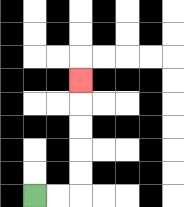{'start': '[1, 8]', 'end': '[3, 3]', 'path_directions': 'R,R,U,U,U,U,U', 'path_coordinates': '[[1, 8], [2, 8], [3, 8], [3, 7], [3, 6], [3, 5], [3, 4], [3, 3]]'}